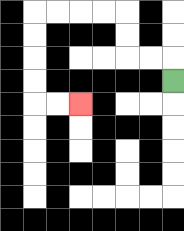{'start': '[7, 3]', 'end': '[3, 4]', 'path_directions': 'U,L,L,U,U,L,L,L,L,D,D,D,D,R,R', 'path_coordinates': '[[7, 3], [7, 2], [6, 2], [5, 2], [5, 1], [5, 0], [4, 0], [3, 0], [2, 0], [1, 0], [1, 1], [1, 2], [1, 3], [1, 4], [2, 4], [3, 4]]'}